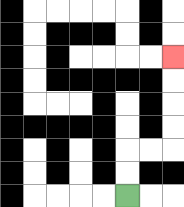{'start': '[5, 8]', 'end': '[7, 2]', 'path_directions': 'U,U,R,R,U,U,U,U', 'path_coordinates': '[[5, 8], [5, 7], [5, 6], [6, 6], [7, 6], [7, 5], [7, 4], [7, 3], [7, 2]]'}